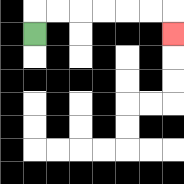{'start': '[1, 1]', 'end': '[7, 1]', 'path_directions': 'U,R,R,R,R,R,R,D', 'path_coordinates': '[[1, 1], [1, 0], [2, 0], [3, 0], [4, 0], [5, 0], [6, 0], [7, 0], [7, 1]]'}